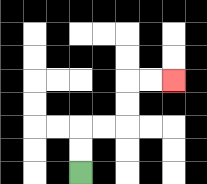{'start': '[3, 7]', 'end': '[7, 3]', 'path_directions': 'U,U,R,R,U,U,R,R', 'path_coordinates': '[[3, 7], [3, 6], [3, 5], [4, 5], [5, 5], [5, 4], [5, 3], [6, 3], [7, 3]]'}